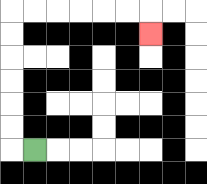{'start': '[1, 6]', 'end': '[6, 1]', 'path_directions': 'L,U,U,U,U,U,U,R,R,R,R,R,R,D', 'path_coordinates': '[[1, 6], [0, 6], [0, 5], [0, 4], [0, 3], [0, 2], [0, 1], [0, 0], [1, 0], [2, 0], [3, 0], [4, 0], [5, 0], [6, 0], [6, 1]]'}